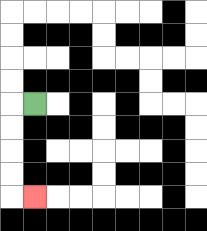{'start': '[1, 4]', 'end': '[1, 8]', 'path_directions': 'L,D,D,D,D,R', 'path_coordinates': '[[1, 4], [0, 4], [0, 5], [0, 6], [0, 7], [0, 8], [1, 8]]'}